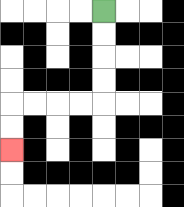{'start': '[4, 0]', 'end': '[0, 6]', 'path_directions': 'D,D,D,D,L,L,L,L,D,D', 'path_coordinates': '[[4, 0], [4, 1], [4, 2], [4, 3], [4, 4], [3, 4], [2, 4], [1, 4], [0, 4], [0, 5], [0, 6]]'}